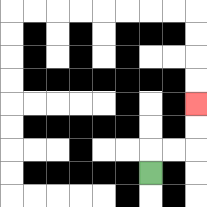{'start': '[6, 7]', 'end': '[8, 4]', 'path_directions': 'U,R,R,U,U', 'path_coordinates': '[[6, 7], [6, 6], [7, 6], [8, 6], [8, 5], [8, 4]]'}